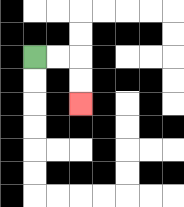{'start': '[1, 2]', 'end': '[3, 4]', 'path_directions': 'R,R,D,D', 'path_coordinates': '[[1, 2], [2, 2], [3, 2], [3, 3], [3, 4]]'}